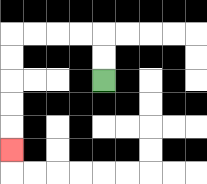{'start': '[4, 3]', 'end': '[0, 6]', 'path_directions': 'U,U,L,L,L,L,D,D,D,D,D', 'path_coordinates': '[[4, 3], [4, 2], [4, 1], [3, 1], [2, 1], [1, 1], [0, 1], [0, 2], [0, 3], [0, 4], [0, 5], [0, 6]]'}